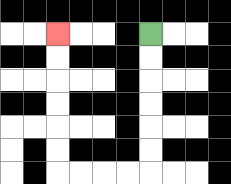{'start': '[6, 1]', 'end': '[2, 1]', 'path_directions': 'D,D,D,D,D,D,L,L,L,L,U,U,U,U,U,U', 'path_coordinates': '[[6, 1], [6, 2], [6, 3], [6, 4], [6, 5], [6, 6], [6, 7], [5, 7], [4, 7], [3, 7], [2, 7], [2, 6], [2, 5], [2, 4], [2, 3], [2, 2], [2, 1]]'}